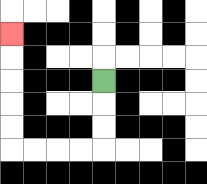{'start': '[4, 3]', 'end': '[0, 1]', 'path_directions': 'D,D,D,L,L,L,L,U,U,U,U,U', 'path_coordinates': '[[4, 3], [4, 4], [4, 5], [4, 6], [3, 6], [2, 6], [1, 6], [0, 6], [0, 5], [0, 4], [0, 3], [0, 2], [0, 1]]'}